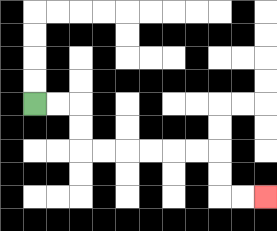{'start': '[1, 4]', 'end': '[11, 8]', 'path_directions': 'R,R,D,D,R,R,R,R,R,R,D,D,R,R', 'path_coordinates': '[[1, 4], [2, 4], [3, 4], [3, 5], [3, 6], [4, 6], [5, 6], [6, 6], [7, 6], [8, 6], [9, 6], [9, 7], [9, 8], [10, 8], [11, 8]]'}